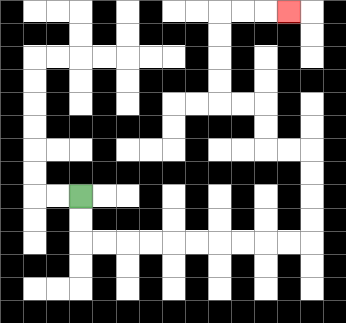{'start': '[3, 8]', 'end': '[12, 0]', 'path_directions': 'D,D,R,R,R,R,R,R,R,R,R,R,U,U,U,U,L,L,U,U,L,L,U,U,U,U,R,R,R', 'path_coordinates': '[[3, 8], [3, 9], [3, 10], [4, 10], [5, 10], [6, 10], [7, 10], [8, 10], [9, 10], [10, 10], [11, 10], [12, 10], [13, 10], [13, 9], [13, 8], [13, 7], [13, 6], [12, 6], [11, 6], [11, 5], [11, 4], [10, 4], [9, 4], [9, 3], [9, 2], [9, 1], [9, 0], [10, 0], [11, 0], [12, 0]]'}